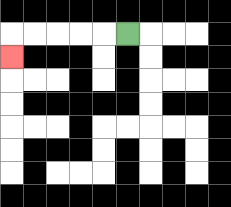{'start': '[5, 1]', 'end': '[0, 2]', 'path_directions': 'L,L,L,L,L,D', 'path_coordinates': '[[5, 1], [4, 1], [3, 1], [2, 1], [1, 1], [0, 1], [0, 2]]'}